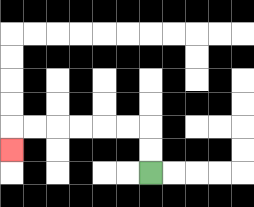{'start': '[6, 7]', 'end': '[0, 6]', 'path_directions': 'U,U,L,L,L,L,L,L,D', 'path_coordinates': '[[6, 7], [6, 6], [6, 5], [5, 5], [4, 5], [3, 5], [2, 5], [1, 5], [0, 5], [0, 6]]'}